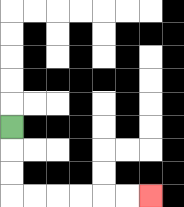{'start': '[0, 5]', 'end': '[6, 8]', 'path_directions': 'D,D,D,R,R,R,R,R,R', 'path_coordinates': '[[0, 5], [0, 6], [0, 7], [0, 8], [1, 8], [2, 8], [3, 8], [4, 8], [5, 8], [6, 8]]'}